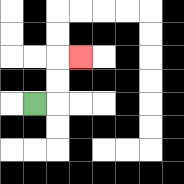{'start': '[1, 4]', 'end': '[3, 2]', 'path_directions': 'R,U,U,R', 'path_coordinates': '[[1, 4], [2, 4], [2, 3], [2, 2], [3, 2]]'}